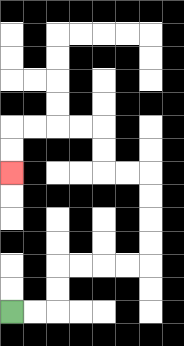{'start': '[0, 13]', 'end': '[0, 7]', 'path_directions': 'R,R,U,U,R,R,R,R,U,U,U,U,L,L,U,U,L,L,L,L,D,D', 'path_coordinates': '[[0, 13], [1, 13], [2, 13], [2, 12], [2, 11], [3, 11], [4, 11], [5, 11], [6, 11], [6, 10], [6, 9], [6, 8], [6, 7], [5, 7], [4, 7], [4, 6], [4, 5], [3, 5], [2, 5], [1, 5], [0, 5], [0, 6], [0, 7]]'}